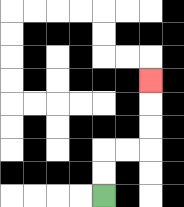{'start': '[4, 8]', 'end': '[6, 3]', 'path_directions': 'U,U,R,R,U,U,U', 'path_coordinates': '[[4, 8], [4, 7], [4, 6], [5, 6], [6, 6], [6, 5], [6, 4], [6, 3]]'}